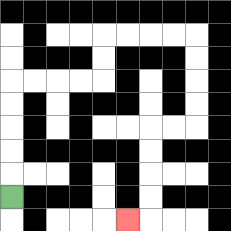{'start': '[0, 8]', 'end': '[5, 9]', 'path_directions': 'U,U,U,U,U,R,R,R,R,U,U,R,R,R,R,D,D,D,D,L,L,D,D,D,D,L', 'path_coordinates': '[[0, 8], [0, 7], [0, 6], [0, 5], [0, 4], [0, 3], [1, 3], [2, 3], [3, 3], [4, 3], [4, 2], [4, 1], [5, 1], [6, 1], [7, 1], [8, 1], [8, 2], [8, 3], [8, 4], [8, 5], [7, 5], [6, 5], [6, 6], [6, 7], [6, 8], [6, 9], [5, 9]]'}